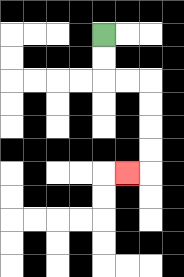{'start': '[4, 1]', 'end': '[5, 7]', 'path_directions': 'D,D,R,R,D,D,D,D,L', 'path_coordinates': '[[4, 1], [4, 2], [4, 3], [5, 3], [6, 3], [6, 4], [6, 5], [6, 6], [6, 7], [5, 7]]'}